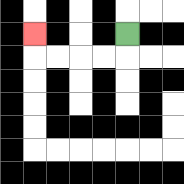{'start': '[5, 1]', 'end': '[1, 1]', 'path_directions': 'D,L,L,L,L,U', 'path_coordinates': '[[5, 1], [5, 2], [4, 2], [3, 2], [2, 2], [1, 2], [1, 1]]'}